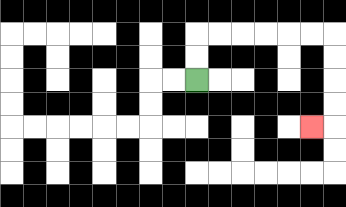{'start': '[8, 3]', 'end': '[13, 5]', 'path_directions': 'U,U,R,R,R,R,R,R,D,D,D,D,L', 'path_coordinates': '[[8, 3], [8, 2], [8, 1], [9, 1], [10, 1], [11, 1], [12, 1], [13, 1], [14, 1], [14, 2], [14, 3], [14, 4], [14, 5], [13, 5]]'}